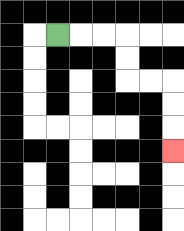{'start': '[2, 1]', 'end': '[7, 6]', 'path_directions': 'R,R,R,D,D,R,R,D,D,D', 'path_coordinates': '[[2, 1], [3, 1], [4, 1], [5, 1], [5, 2], [5, 3], [6, 3], [7, 3], [7, 4], [7, 5], [7, 6]]'}